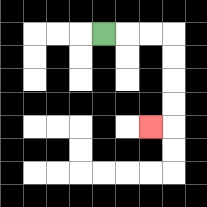{'start': '[4, 1]', 'end': '[6, 5]', 'path_directions': 'R,R,R,D,D,D,D,L', 'path_coordinates': '[[4, 1], [5, 1], [6, 1], [7, 1], [7, 2], [7, 3], [7, 4], [7, 5], [6, 5]]'}